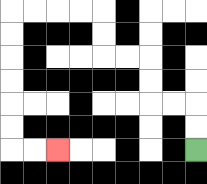{'start': '[8, 6]', 'end': '[2, 6]', 'path_directions': 'U,U,L,L,U,U,L,L,U,U,L,L,L,L,D,D,D,D,D,D,R,R', 'path_coordinates': '[[8, 6], [8, 5], [8, 4], [7, 4], [6, 4], [6, 3], [6, 2], [5, 2], [4, 2], [4, 1], [4, 0], [3, 0], [2, 0], [1, 0], [0, 0], [0, 1], [0, 2], [0, 3], [0, 4], [0, 5], [0, 6], [1, 6], [2, 6]]'}